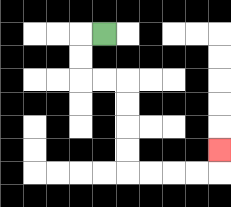{'start': '[4, 1]', 'end': '[9, 6]', 'path_directions': 'L,D,D,R,R,D,D,D,D,R,R,R,R,U', 'path_coordinates': '[[4, 1], [3, 1], [3, 2], [3, 3], [4, 3], [5, 3], [5, 4], [5, 5], [5, 6], [5, 7], [6, 7], [7, 7], [8, 7], [9, 7], [9, 6]]'}